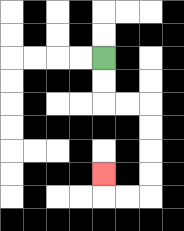{'start': '[4, 2]', 'end': '[4, 7]', 'path_directions': 'D,D,R,R,D,D,D,D,L,L,U', 'path_coordinates': '[[4, 2], [4, 3], [4, 4], [5, 4], [6, 4], [6, 5], [6, 6], [6, 7], [6, 8], [5, 8], [4, 8], [4, 7]]'}